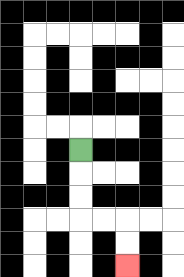{'start': '[3, 6]', 'end': '[5, 11]', 'path_directions': 'D,D,D,R,R,D,D', 'path_coordinates': '[[3, 6], [3, 7], [3, 8], [3, 9], [4, 9], [5, 9], [5, 10], [5, 11]]'}